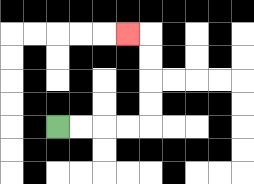{'start': '[2, 5]', 'end': '[5, 1]', 'path_directions': 'R,R,R,R,U,U,U,U,L', 'path_coordinates': '[[2, 5], [3, 5], [4, 5], [5, 5], [6, 5], [6, 4], [6, 3], [6, 2], [6, 1], [5, 1]]'}